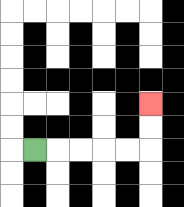{'start': '[1, 6]', 'end': '[6, 4]', 'path_directions': 'R,R,R,R,R,U,U', 'path_coordinates': '[[1, 6], [2, 6], [3, 6], [4, 6], [5, 6], [6, 6], [6, 5], [6, 4]]'}